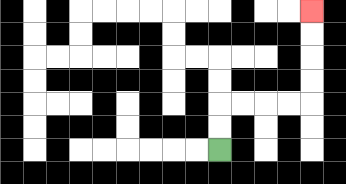{'start': '[9, 6]', 'end': '[13, 0]', 'path_directions': 'U,U,R,R,R,R,U,U,U,U', 'path_coordinates': '[[9, 6], [9, 5], [9, 4], [10, 4], [11, 4], [12, 4], [13, 4], [13, 3], [13, 2], [13, 1], [13, 0]]'}